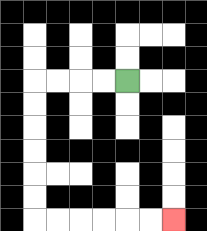{'start': '[5, 3]', 'end': '[7, 9]', 'path_directions': 'L,L,L,L,D,D,D,D,D,D,R,R,R,R,R,R', 'path_coordinates': '[[5, 3], [4, 3], [3, 3], [2, 3], [1, 3], [1, 4], [1, 5], [1, 6], [1, 7], [1, 8], [1, 9], [2, 9], [3, 9], [4, 9], [5, 9], [6, 9], [7, 9]]'}